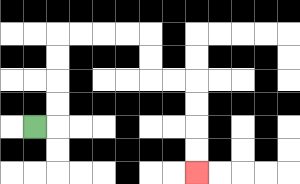{'start': '[1, 5]', 'end': '[8, 7]', 'path_directions': 'R,U,U,U,U,R,R,R,R,D,D,R,R,D,D,D,D', 'path_coordinates': '[[1, 5], [2, 5], [2, 4], [2, 3], [2, 2], [2, 1], [3, 1], [4, 1], [5, 1], [6, 1], [6, 2], [6, 3], [7, 3], [8, 3], [8, 4], [8, 5], [8, 6], [8, 7]]'}